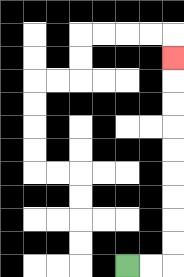{'start': '[5, 11]', 'end': '[7, 2]', 'path_directions': 'R,R,U,U,U,U,U,U,U,U,U', 'path_coordinates': '[[5, 11], [6, 11], [7, 11], [7, 10], [7, 9], [7, 8], [7, 7], [7, 6], [7, 5], [7, 4], [7, 3], [7, 2]]'}